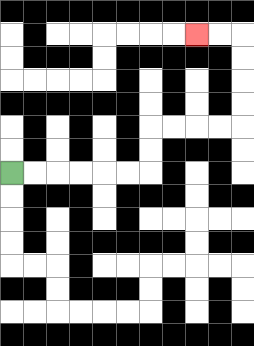{'start': '[0, 7]', 'end': '[8, 1]', 'path_directions': 'R,R,R,R,R,R,U,U,R,R,R,R,U,U,U,U,L,L', 'path_coordinates': '[[0, 7], [1, 7], [2, 7], [3, 7], [4, 7], [5, 7], [6, 7], [6, 6], [6, 5], [7, 5], [8, 5], [9, 5], [10, 5], [10, 4], [10, 3], [10, 2], [10, 1], [9, 1], [8, 1]]'}